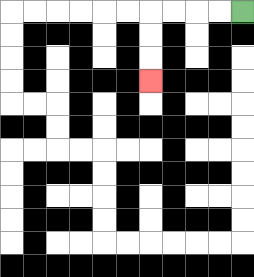{'start': '[10, 0]', 'end': '[6, 3]', 'path_directions': 'L,L,L,L,D,D,D', 'path_coordinates': '[[10, 0], [9, 0], [8, 0], [7, 0], [6, 0], [6, 1], [6, 2], [6, 3]]'}